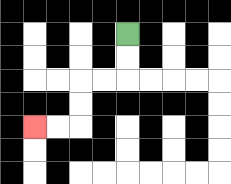{'start': '[5, 1]', 'end': '[1, 5]', 'path_directions': 'D,D,L,L,D,D,L,L', 'path_coordinates': '[[5, 1], [5, 2], [5, 3], [4, 3], [3, 3], [3, 4], [3, 5], [2, 5], [1, 5]]'}